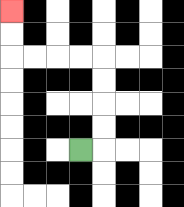{'start': '[3, 6]', 'end': '[0, 0]', 'path_directions': 'R,U,U,U,U,L,L,L,L,U,U', 'path_coordinates': '[[3, 6], [4, 6], [4, 5], [4, 4], [4, 3], [4, 2], [3, 2], [2, 2], [1, 2], [0, 2], [0, 1], [0, 0]]'}